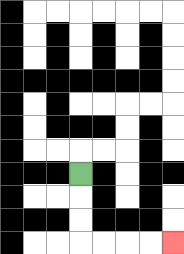{'start': '[3, 7]', 'end': '[7, 10]', 'path_directions': 'D,D,D,R,R,R,R', 'path_coordinates': '[[3, 7], [3, 8], [3, 9], [3, 10], [4, 10], [5, 10], [6, 10], [7, 10]]'}